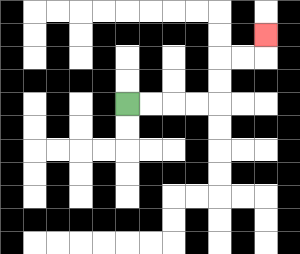{'start': '[5, 4]', 'end': '[11, 1]', 'path_directions': 'R,R,R,R,U,U,R,R,U', 'path_coordinates': '[[5, 4], [6, 4], [7, 4], [8, 4], [9, 4], [9, 3], [9, 2], [10, 2], [11, 2], [11, 1]]'}